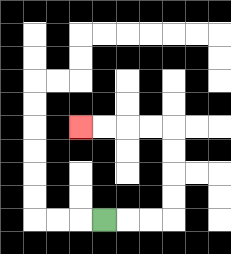{'start': '[4, 9]', 'end': '[3, 5]', 'path_directions': 'R,R,R,U,U,U,U,L,L,L,L', 'path_coordinates': '[[4, 9], [5, 9], [6, 9], [7, 9], [7, 8], [7, 7], [7, 6], [7, 5], [6, 5], [5, 5], [4, 5], [3, 5]]'}